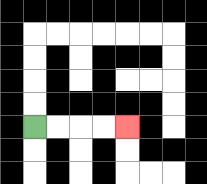{'start': '[1, 5]', 'end': '[5, 5]', 'path_directions': 'R,R,R,R', 'path_coordinates': '[[1, 5], [2, 5], [3, 5], [4, 5], [5, 5]]'}